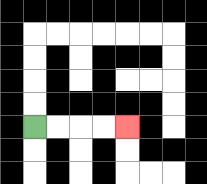{'start': '[1, 5]', 'end': '[5, 5]', 'path_directions': 'R,R,R,R', 'path_coordinates': '[[1, 5], [2, 5], [3, 5], [4, 5], [5, 5]]'}